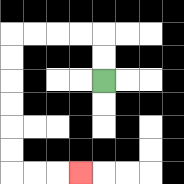{'start': '[4, 3]', 'end': '[3, 7]', 'path_directions': 'U,U,L,L,L,L,D,D,D,D,D,D,R,R,R', 'path_coordinates': '[[4, 3], [4, 2], [4, 1], [3, 1], [2, 1], [1, 1], [0, 1], [0, 2], [0, 3], [0, 4], [0, 5], [0, 6], [0, 7], [1, 7], [2, 7], [3, 7]]'}